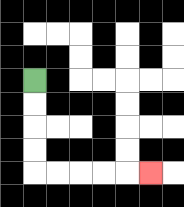{'start': '[1, 3]', 'end': '[6, 7]', 'path_directions': 'D,D,D,D,R,R,R,R,R', 'path_coordinates': '[[1, 3], [1, 4], [1, 5], [1, 6], [1, 7], [2, 7], [3, 7], [4, 7], [5, 7], [6, 7]]'}